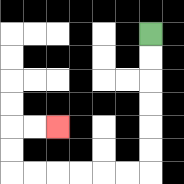{'start': '[6, 1]', 'end': '[2, 5]', 'path_directions': 'D,D,D,D,D,D,L,L,L,L,L,L,U,U,R,R', 'path_coordinates': '[[6, 1], [6, 2], [6, 3], [6, 4], [6, 5], [6, 6], [6, 7], [5, 7], [4, 7], [3, 7], [2, 7], [1, 7], [0, 7], [0, 6], [0, 5], [1, 5], [2, 5]]'}